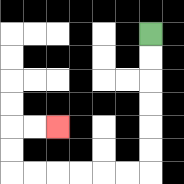{'start': '[6, 1]', 'end': '[2, 5]', 'path_directions': 'D,D,D,D,D,D,L,L,L,L,L,L,U,U,R,R', 'path_coordinates': '[[6, 1], [6, 2], [6, 3], [6, 4], [6, 5], [6, 6], [6, 7], [5, 7], [4, 7], [3, 7], [2, 7], [1, 7], [0, 7], [0, 6], [0, 5], [1, 5], [2, 5]]'}